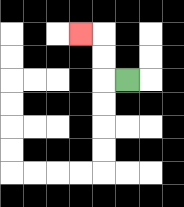{'start': '[5, 3]', 'end': '[3, 1]', 'path_directions': 'L,U,U,L', 'path_coordinates': '[[5, 3], [4, 3], [4, 2], [4, 1], [3, 1]]'}